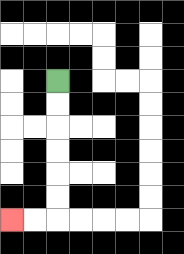{'start': '[2, 3]', 'end': '[0, 9]', 'path_directions': 'D,D,D,D,D,D,L,L', 'path_coordinates': '[[2, 3], [2, 4], [2, 5], [2, 6], [2, 7], [2, 8], [2, 9], [1, 9], [0, 9]]'}